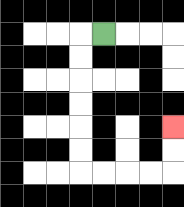{'start': '[4, 1]', 'end': '[7, 5]', 'path_directions': 'L,D,D,D,D,D,D,R,R,R,R,U,U', 'path_coordinates': '[[4, 1], [3, 1], [3, 2], [3, 3], [3, 4], [3, 5], [3, 6], [3, 7], [4, 7], [5, 7], [6, 7], [7, 7], [7, 6], [7, 5]]'}